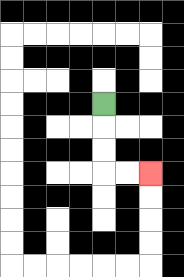{'start': '[4, 4]', 'end': '[6, 7]', 'path_directions': 'D,D,D,R,R', 'path_coordinates': '[[4, 4], [4, 5], [4, 6], [4, 7], [5, 7], [6, 7]]'}